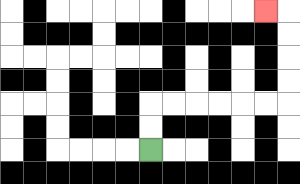{'start': '[6, 6]', 'end': '[11, 0]', 'path_directions': 'U,U,R,R,R,R,R,R,U,U,U,U,L', 'path_coordinates': '[[6, 6], [6, 5], [6, 4], [7, 4], [8, 4], [9, 4], [10, 4], [11, 4], [12, 4], [12, 3], [12, 2], [12, 1], [12, 0], [11, 0]]'}